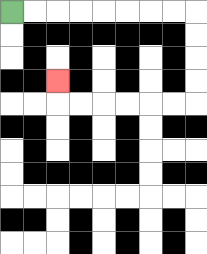{'start': '[0, 0]', 'end': '[2, 3]', 'path_directions': 'R,R,R,R,R,R,R,R,D,D,D,D,L,L,L,L,L,L,U', 'path_coordinates': '[[0, 0], [1, 0], [2, 0], [3, 0], [4, 0], [5, 0], [6, 0], [7, 0], [8, 0], [8, 1], [8, 2], [8, 3], [8, 4], [7, 4], [6, 4], [5, 4], [4, 4], [3, 4], [2, 4], [2, 3]]'}